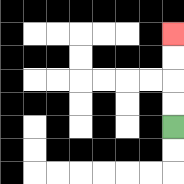{'start': '[7, 5]', 'end': '[7, 1]', 'path_directions': 'U,U,U,U', 'path_coordinates': '[[7, 5], [7, 4], [7, 3], [7, 2], [7, 1]]'}